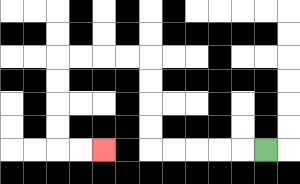{'start': '[11, 6]', 'end': '[4, 6]', 'path_directions': 'L,L,L,L,L,U,U,U,U,L,L,L,L,D,D,D,D,R,R', 'path_coordinates': '[[11, 6], [10, 6], [9, 6], [8, 6], [7, 6], [6, 6], [6, 5], [6, 4], [6, 3], [6, 2], [5, 2], [4, 2], [3, 2], [2, 2], [2, 3], [2, 4], [2, 5], [2, 6], [3, 6], [4, 6]]'}